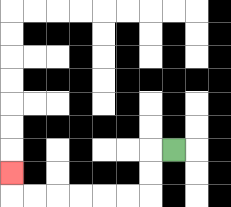{'start': '[7, 6]', 'end': '[0, 7]', 'path_directions': 'L,D,D,L,L,L,L,L,L,U', 'path_coordinates': '[[7, 6], [6, 6], [6, 7], [6, 8], [5, 8], [4, 8], [3, 8], [2, 8], [1, 8], [0, 8], [0, 7]]'}